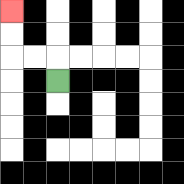{'start': '[2, 3]', 'end': '[0, 0]', 'path_directions': 'U,L,L,U,U', 'path_coordinates': '[[2, 3], [2, 2], [1, 2], [0, 2], [0, 1], [0, 0]]'}